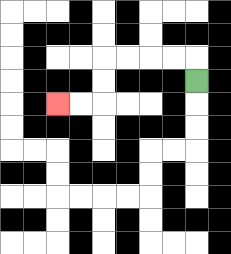{'start': '[8, 3]', 'end': '[2, 4]', 'path_directions': 'U,L,L,L,L,D,D,L,L', 'path_coordinates': '[[8, 3], [8, 2], [7, 2], [6, 2], [5, 2], [4, 2], [4, 3], [4, 4], [3, 4], [2, 4]]'}